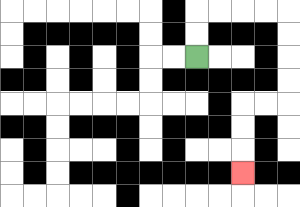{'start': '[8, 2]', 'end': '[10, 7]', 'path_directions': 'U,U,R,R,R,R,D,D,D,D,L,L,D,D,D', 'path_coordinates': '[[8, 2], [8, 1], [8, 0], [9, 0], [10, 0], [11, 0], [12, 0], [12, 1], [12, 2], [12, 3], [12, 4], [11, 4], [10, 4], [10, 5], [10, 6], [10, 7]]'}